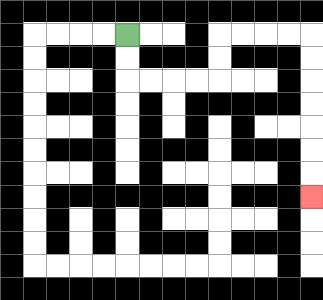{'start': '[5, 1]', 'end': '[13, 8]', 'path_directions': 'D,D,R,R,R,R,U,U,R,R,R,R,D,D,D,D,D,D,D', 'path_coordinates': '[[5, 1], [5, 2], [5, 3], [6, 3], [7, 3], [8, 3], [9, 3], [9, 2], [9, 1], [10, 1], [11, 1], [12, 1], [13, 1], [13, 2], [13, 3], [13, 4], [13, 5], [13, 6], [13, 7], [13, 8]]'}